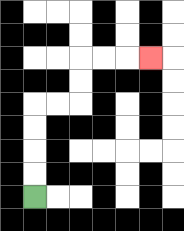{'start': '[1, 8]', 'end': '[6, 2]', 'path_directions': 'U,U,U,U,R,R,U,U,R,R,R', 'path_coordinates': '[[1, 8], [1, 7], [1, 6], [1, 5], [1, 4], [2, 4], [3, 4], [3, 3], [3, 2], [4, 2], [5, 2], [6, 2]]'}